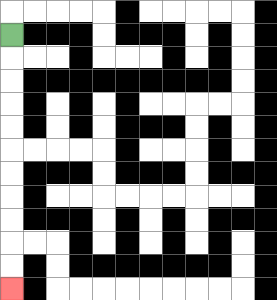{'start': '[0, 1]', 'end': '[0, 12]', 'path_directions': 'D,D,D,D,D,D,D,D,D,D,D', 'path_coordinates': '[[0, 1], [0, 2], [0, 3], [0, 4], [0, 5], [0, 6], [0, 7], [0, 8], [0, 9], [0, 10], [0, 11], [0, 12]]'}